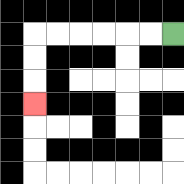{'start': '[7, 1]', 'end': '[1, 4]', 'path_directions': 'L,L,L,L,L,L,D,D,D', 'path_coordinates': '[[7, 1], [6, 1], [5, 1], [4, 1], [3, 1], [2, 1], [1, 1], [1, 2], [1, 3], [1, 4]]'}